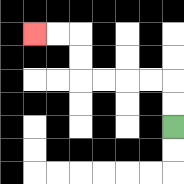{'start': '[7, 5]', 'end': '[1, 1]', 'path_directions': 'U,U,L,L,L,L,U,U,L,L', 'path_coordinates': '[[7, 5], [7, 4], [7, 3], [6, 3], [5, 3], [4, 3], [3, 3], [3, 2], [3, 1], [2, 1], [1, 1]]'}